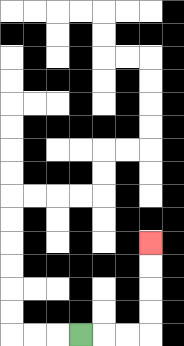{'start': '[3, 14]', 'end': '[6, 10]', 'path_directions': 'R,R,R,U,U,U,U', 'path_coordinates': '[[3, 14], [4, 14], [5, 14], [6, 14], [6, 13], [6, 12], [6, 11], [6, 10]]'}